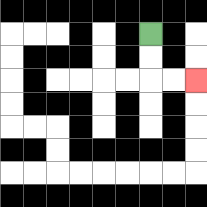{'start': '[6, 1]', 'end': '[8, 3]', 'path_directions': 'D,D,R,R', 'path_coordinates': '[[6, 1], [6, 2], [6, 3], [7, 3], [8, 3]]'}